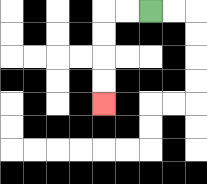{'start': '[6, 0]', 'end': '[4, 4]', 'path_directions': 'L,L,D,D,D,D', 'path_coordinates': '[[6, 0], [5, 0], [4, 0], [4, 1], [4, 2], [4, 3], [4, 4]]'}